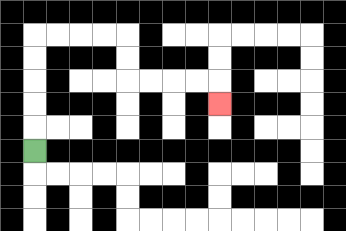{'start': '[1, 6]', 'end': '[9, 4]', 'path_directions': 'U,U,U,U,U,R,R,R,R,D,D,R,R,R,R,D', 'path_coordinates': '[[1, 6], [1, 5], [1, 4], [1, 3], [1, 2], [1, 1], [2, 1], [3, 1], [4, 1], [5, 1], [5, 2], [5, 3], [6, 3], [7, 3], [8, 3], [9, 3], [9, 4]]'}